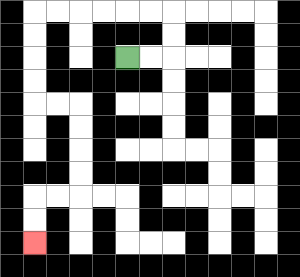{'start': '[5, 2]', 'end': '[1, 10]', 'path_directions': 'R,R,U,U,L,L,L,L,L,L,D,D,D,D,R,R,D,D,D,D,L,L,D,D', 'path_coordinates': '[[5, 2], [6, 2], [7, 2], [7, 1], [7, 0], [6, 0], [5, 0], [4, 0], [3, 0], [2, 0], [1, 0], [1, 1], [1, 2], [1, 3], [1, 4], [2, 4], [3, 4], [3, 5], [3, 6], [3, 7], [3, 8], [2, 8], [1, 8], [1, 9], [1, 10]]'}